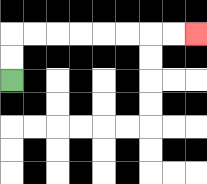{'start': '[0, 3]', 'end': '[8, 1]', 'path_directions': 'U,U,R,R,R,R,R,R,R,R', 'path_coordinates': '[[0, 3], [0, 2], [0, 1], [1, 1], [2, 1], [3, 1], [4, 1], [5, 1], [6, 1], [7, 1], [8, 1]]'}